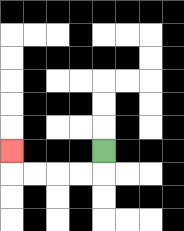{'start': '[4, 6]', 'end': '[0, 6]', 'path_directions': 'D,L,L,L,L,U', 'path_coordinates': '[[4, 6], [4, 7], [3, 7], [2, 7], [1, 7], [0, 7], [0, 6]]'}